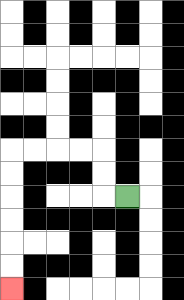{'start': '[5, 8]', 'end': '[0, 12]', 'path_directions': 'L,U,U,L,L,L,L,D,D,D,D,D,D', 'path_coordinates': '[[5, 8], [4, 8], [4, 7], [4, 6], [3, 6], [2, 6], [1, 6], [0, 6], [0, 7], [0, 8], [0, 9], [0, 10], [0, 11], [0, 12]]'}